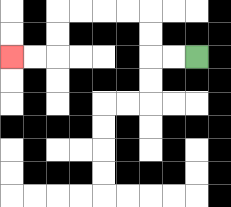{'start': '[8, 2]', 'end': '[0, 2]', 'path_directions': 'L,L,U,U,L,L,L,L,D,D,L,L', 'path_coordinates': '[[8, 2], [7, 2], [6, 2], [6, 1], [6, 0], [5, 0], [4, 0], [3, 0], [2, 0], [2, 1], [2, 2], [1, 2], [0, 2]]'}